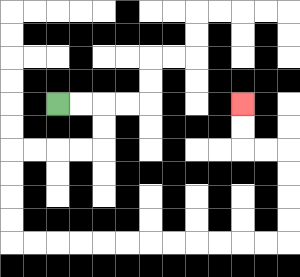{'start': '[2, 4]', 'end': '[10, 4]', 'path_directions': 'R,R,D,D,L,L,L,L,D,D,D,D,R,R,R,R,R,R,R,R,R,R,R,R,U,U,U,U,L,L,U,U', 'path_coordinates': '[[2, 4], [3, 4], [4, 4], [4, 5], [4, 6], [3, 6], [2, 6], [1, 6], [0, 6], [0, 7], [0, 8], [0, 9], [0, 10], [1, 10], [2, 10], [3, 10], [4, 10], [5, 10], [6, 10], [7, 10], [8, 10], [9, 10], [10, 10], [11, 10], [12, 10], [12, 9], [12, 8], [12, 7], [12, 6], [11, 6], [10, 6], [10, 5], [10, 4]]'}